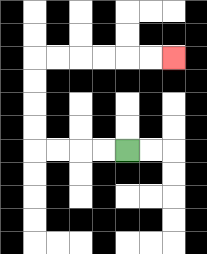{'start': '[5, 6]', 'end': '[7, 2]', 'path_directions': 'L,L,L,L,U,U,U,U,R,R,R,R,R,R', 'path_coordinates': '[[5, 6], [4, 6], [3, 6], [2, 6], [1, 6], [1, 5], [1, 4], [1, 3], [1, 2], [2, 2], [3, 2], [4, 2], [5, 2], [6, 2], [7, 2]]'}